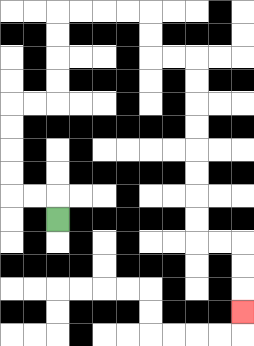{'start': '[2, 9]', 'end': '[10, 13]', 'path_directions': 'U,L,L,U,U,U,U,R,R,U,U,U,U,R,R,R,R,D,D,R,R,D,D,D,D,D,D,D,D,R,R,D,D,D', 'path_coordinates': '[[2, 9], [2, 8], [1, 8], [0, 8], [0, 7], [0, 6], [0, 5], [0, 4], [1, 4], [2, 4], [2, 3], [2, 2], [2, 1], [2, 0], [3, 0], [4, 0], [5, 0], [6, 0], [6, 1], [6, 2], [7, 2], [8, 2], [8, 3], [8, 4], [8, 5], [8, 6], [8, 7], [8, 8], [8, 9], [8, 10], [9, 10], [10, 10], [10, 11], [10, 12], [10, 13]]'}